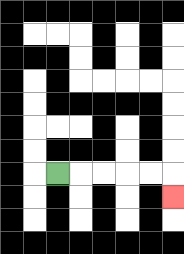{'start': '[2, 7]', 'end': '[7, 8]', 'path_directions': 'R,R,R,R,R,D', 'path_coordinates': '[[2, 7], [3, 7], [4, 7], [5, 7], [6, 7], [7, 7], [7, 8]]'}